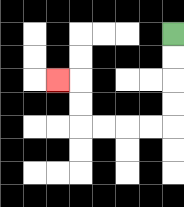{'start': '[7, 1]', 'end': '[2, 3]', 'path_directions': 'D,D,D,D,L,L,L,L,U,U,L', 'path_coordinates': '[[7, 1], [7, 2], [7, 3], [7, 4], [7, 5], [6, 5], [5, 5], [4, 5], [3, 5], [3, 4], [3, 3], [2, 3]]'}